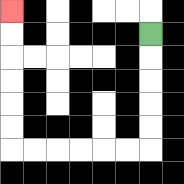{'start': '[6, 1]', 'end': '[0, 0]', 'path_directions': 'D,D,D,D,D,L,L,L,L,L,L,U,U,U,U,U,U', 'path_coordinates': '[[6, 1], [6, 2], [6, 3], [6, 4], [6, 5], [6, 6], [5, 6], [4, 6], [3, 6], [2, 6], [1, 6], [0, 6], [0, 5], [0, 4], [0, 3], [0, 2], [0, 1], [0, 0]]'}